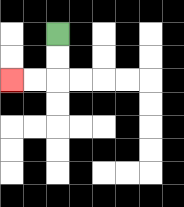{'start': '[2, 1]', 'end': '[0, 3]', 'path_directions': 'D,D,L,L', 'path_coordinates': '[[2, 1], [2, 2], [2, 3], [1, 3], [0, 3]]'}